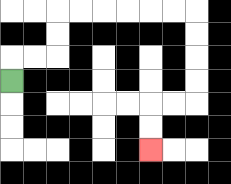{'start': '[0, 3]', 'end': '[6, 6]', 'path_directions': 'U,R,R,U,U,R,R,R,R,R,R,D,D,D,D,L,L,D,D', 'path_coordinates': '[[0, 3], [0, 2], [1, 2], [2, 2], [2, 1], [2, 0], [3, 0], [4, 0], [5, 0], [6, 0], [7, 0], [8, 0], [8, 1], [8, 2], [8, 3], [8, 4], [7, 4], [6, 4], [6, 5], [6, 6]]'}